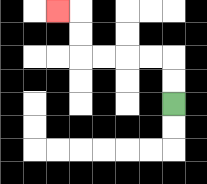{'start': '[7, 4]', 'end': '[2, 0]', 'path_directions': 'U,U,L,L,L,L,U,U,L', 'path_coordinates': '[[7, 4], [7, 3], [7, 2], [6, 2], [5, 2], [4, 2], [3, 2], [3, 1], [3, 0], [2, 0]]'}